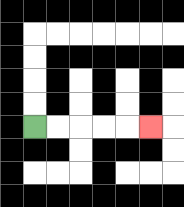{'start': '[1, 5]', 'end': '[6, 5]', 'path_directions': 'R,R,R,R,R', 'path_coordinates': '[[1, 5], [2, 5], [3, 5], [4, 5], [5, 5], [6, 5]]'}